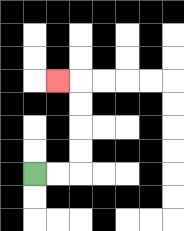{'start': '[1, 7]', 'end': '[2, 3]', 'path_directions': 'R,R,U,U,U,U,L', 'path_coordinates': '[[1, 7], [2, 7], [3, 7], [3, 6], [3, 5], [3, 4], [3, 3], [2, 3]]'}